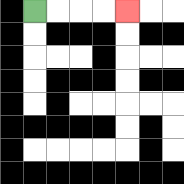{'start': '[1, 0]', 'end': '[5, 0]', 'path_directions': 'R,R,R,R', 'path_coordinates': '[[1, 0], [2, 0], [3, 0], [4, 0], [5, 0]]'}